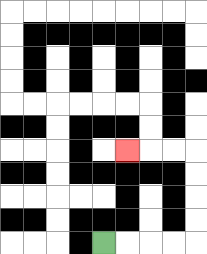{'start': '[4, 10]', 'end': '[5, 6]', 'path_directions': 'R,R,R,R,U,U,U,U,L,L,L', 'path_coordinates': '[[4, 10], [5, 10], [6, 10], [7, 10], [8, 10], [8, 9], [8, 8], [8, 7], [8, 6], [7, 6], [6, 6], [5, 6]]'}